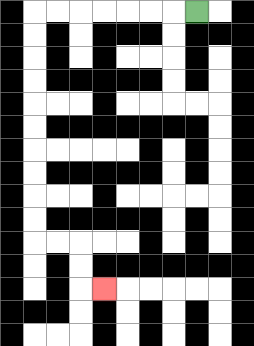{'start': '[8, 0]', 'end': '[4, 12]', 'path_directions': 'L,L,L,L,L,L,L,D,D,D,D,D,D,D,D,D,D,R,R,D,D,R', 'path_coordinates': '[[8, 0], [7, 0], [6, 0], [5, 0], [4, 0], [3, 0], [2, 0], [1, 0], [1, 1], [1, 2], [1, 3], [1, 4], [1, 5], [1, 6], [1, 7], [1, 8], [1, 9], [1, 10], [2, 10], [3, 10], [3, 11], [3, 12], [4, 12]]'}